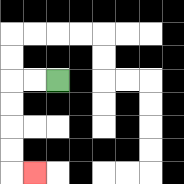{'start': '[2, 3]', 'end': '[1, 7]', 'path_directions': 'L,L,D,D,D,D,R', 'path_coordinates': '[[2, 3], [1, 3], [0, 3], [0, 4], [0, 5], [0, 6], [0, 7], [1, 7]]'}